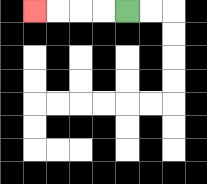{'start': '[5, 0]', 'end': '[1, 0]', 'path_directions': 'L,L,L,L', 'path_coordinates': '[[5, 0], [4, 0], [3, 0], [2, 0], [1, 0]]'}